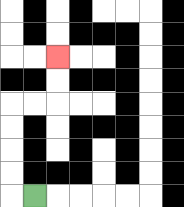{'start': '[1, 8]', 'end': '[2, 2]', 'path_directions': 'L,U,U,U,U,R,R,U,U', 'path_coordinates': '[[1, 8], [0, 8], [0, 7], [0, 6], [0, 5], [0, 4], [1, 4], [2, 4], [2, 3], [2, 2]]'}